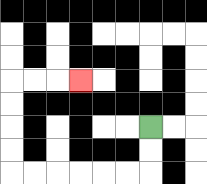{'start': '[6, 5]', 'end': '[3, 3]', 'path_directions': 'D,D,L,L,L,L,L,L,U,U,U,U,R,R,R', 'path_coordinates': '[[6, 5], [6, 6], [6, 7], [5, 7], [4, 7], [3, 7], [2, 7], [1, 7], [0, 7], [0, 6], [0, 5], [0, 4], [0, 3], [1, 3], [2, 3], [3, 3]]'}